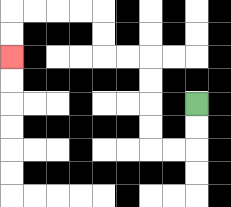{'start': '[8, 4]', 'end': '[0, 2]', 'path_directions': 'D,D,L,L,U,U,U,U,L,L,U,U,L,L,L,L,D,D', 'path_coordinates': '[[8, 4], [8, 5], [8, 6], [7, 6], [6, 6], [6, 5], [6, 4], [6, 3], [6, 2], [5, 2], [4, 2], [4, 1], [4, 0], [3, 0], [2, 0], [1, 0], [0, 0], [0, 1], [0, 2]]'}